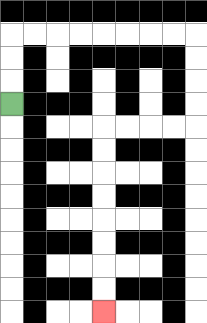{'start': '[0, 4]', 'end': '[4, 13]', 'path_directions': 'U,U,U,R,R,R,R,R,R,R,R,D,D,D,D,L,L,L,L,D,D,D,D,D,D,D,D', 'path_coordinates': '[[0, 4], [0, 3], [0, 2], [0, 1], [1, 1], [2, 1], [3, 1], [4, 1], [5, 1], [6, 1], [7, 1], [8, 1], [8, 2], [8, 3], [8, 4], [8, 5], [7, 5], [6, 5], [5, 5], [4, 5], [4, 6], [4, 7], [4, 8], [4, 9], [4, 10], [4, 11], [4, 12], [4, 13]]'}